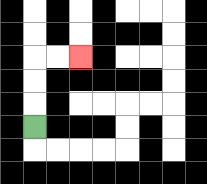{'start': '[1, 5]', 'end': '[3, 2]', 'path_directions': 'U,U,U,R,R', 'path_coordinates': '[[1, 5], [1, 4], [1, 3], [1, 2], [2, 2], [3, 2]]'}